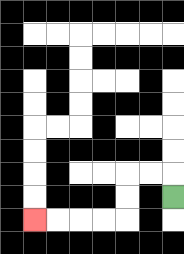{'start': '[7, 8]', 'end': '[1, 9]', 'path_directions': 'U,L,L,D,D,L,L,L,L', 'path_coordinates': '[[7, 8], [7, 7], [6, 7], [5, 7], [5, 8], [5, 9], [4, 9], [3, 9], [2, 9], [1, 9]]'}